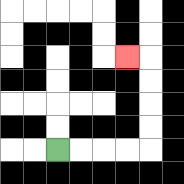{'start': '[2, 6]', 'end': '[5, 2]', 'path_directions': 'R,R,R,R,U,U,U,U,L', 'path_coordinates': '[[2, 6], [3, 6], [4, 6], [5, 6], [6, 6], [6, 5], [6, 4], [6, 3], [6, 2], [5, 2]]'}